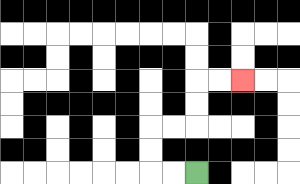{'start': '[8, 7]', 'end': '[10, 3]', 'path_directions': 'L,L,U,U,R,R,U,U,R,R', 'path_coordinates': '[[8, 7], [7, 7], [6, 7], [6, 6], [6, 5], [7, 5], [8, 5], [8, 4], [8, 3], [9, 3], [10, 3]]'}